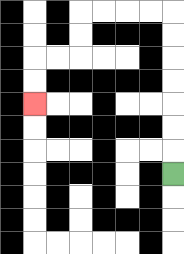{'start': '[7, 7]', 'end': '[1, 4]', 'path_directions': 'U,U,U,U,U,U,U,L,L,L,L,D,D,L,L,D,D', 'path_coordinates': '[[7, 7], [7, 6], [7, 5], [7, 4], [7, 3], [7, 2], [7, 1], [7, 0], [6, 0], [5, 0], [4, 0], [3, 0], [3, 1], [3, 2], [2, 2], [1, 2], [1, 3], [1, 4]]'}